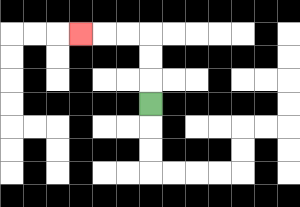{'start': '[6, 4]', 'end': '[3, 1]', 'path_directions': 'U,U,U,L,L,L', 'path_coordinates': '[[6, 4], [6, 3], [6, 2], [6, 1], [5, 1], [4, 1], [3, 1]]'}